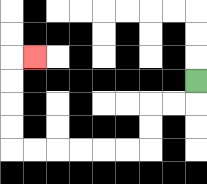{'start': '[8, 3]', 'end': '[1, 2]', 'path_directions': 'D,L,L,D,D,L,L,L,L,L,L,U,U,U,U,R', 'path_coordinates': '[[8, 3], [8, 4], [7, 4], [6, 4], [6, 5], [6, 6], [5, 6], [4, 6], [3, 6], [2, 6], [1, 6], [0, 6], [0, 5], [0, 4], [0, 3], [0, 2], [1, 2]]'}